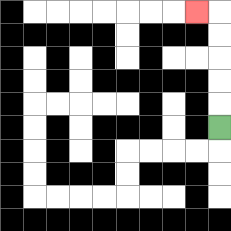{'start': '[9, 5]', 'end': '[8, 0]', 'path_directions': 'U,U,U,U,U,L', 'path_coordinates': '[[9, 5], [9, 4], [9, 3], [9, 2], [9, 1], [9, 0], [8, 0]]'}